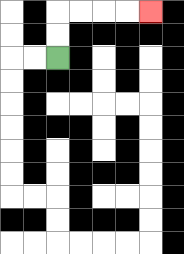{'start': '[2, 2]', 'end': '[6, 0]', 'path_directions': 'U,U,R,R,R,R', 'path_coordinates': '[[2, 2], [2, 1], [2, 0], [3, 0], [4, 0], [5, 0], [6, 0]]'}